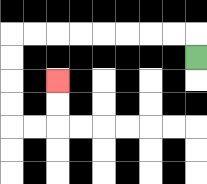{'start': '[8, 2]', 'end': '[2, 3]', 'path_directions': 'U,L,L,L,L,L,L,L,L,D,D,D,D,R,R,U,U', 'path_coordinates': '[[8, 2], [8, 1], [7, 1], [6, 1], [5, 1], [4, 1], [3, 1], [2, 1], [1, 1], [0, 1], [0, 2], [0, 3], [0, 4], [0, 5], [1, 5], [2, 5], [2, 4], [2, 3]]'}